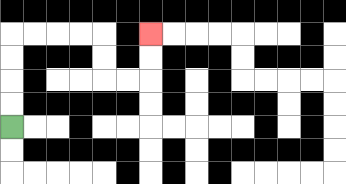{'start': '[0, 5]', 'end': '[6, 1]', 'path_directions': 'U,U,U,U,R,R,R,R,D,D,R,R,U,U', 'path_coordinates': '[[0, 5], [0, 4], [0, 3], [0, 2], [0, 1], [1, 1], [2, 1], [3, 1], [4, 1], [4, 2], [4, 3], [5, 3], [6, 3], [6, 2], [6, 1]]'}